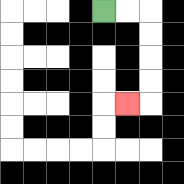{'start': '[4, 0]', 'end': '[5, 4]', 'path_directions': 'R,R,D,D,D,D,L', 'path_coordinates': '[[4, 0], [5, 0], [6, 0], [6, 1], [6, 2], [6, 3], [6, 4], [5, 4]]'}